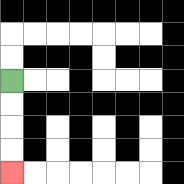{'start': '[0, 3]', 'end': '[0, 7]', 'path_directions': 'D,D,D,D', 'path_coordinates': '[[0, 3], [0, 4], [0, 5], [0, 6], [0, 7]]'}